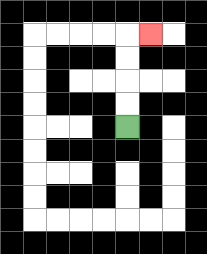{'start': '[5, 5]', 'end': '[6, 1]', 'path_directions': 'U,U,U,U,R', 'path_coordinates': '[[5, 5], [5, 4], [5, 3], [5, 2], [5, 1], [6, 1]]'}